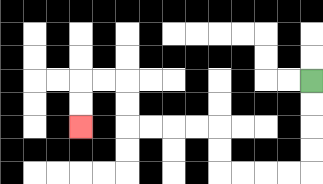{'start': '[13, 3]', 'end': '[3, 5]', 'path_directions': 'D,D,D,D,L,L,L,L,U,U,L,L,L,L,U,U,L,L,D,D', 'path_coordinates': '[[13, 3], [13, 4], [13, 5], [13, 6], [13, 7], [12, 7], [11, 7], [10, 7], [9, 7], [9, 6], [9, 5], [8, 5], [7, 5], [6, 5], [5, 5], [5, 4], [5, 3], [4, 3], [3, 3], [3, 4], [3, 5]]'}